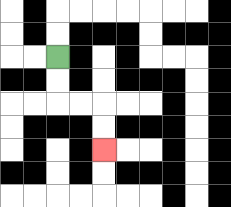{'start': '[2, 2]', 'end': '[4, 6]', 'path_directions': 'D,D,R,R,D,D', 'path_coordinates': '[[2, 2], [2, 3], [2, 4], [3, 4], [4, 4], [4, 5], [4, 6]]'}